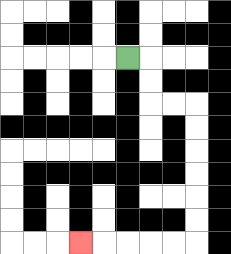{'start': '[5, 2]', 'end': '[3, 10]', 'path_directions': 'R,D,D,R,R,D,D,D,D,D,D,L,L,L,L,L', 'path_coordinates': '[[5, 2], [6, 2], [6, 3], [6, 4], [7, 4], [8, 4], [8, 5], [8, 6], [8, 7], [8, 8], [8, 9], [8, 10], [7, 10], [6, 10], [5, 10], [4, 10], [3, 10]]'}